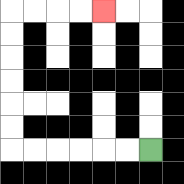{'start': '[6, 6]', 'end': '[4, 0]', 'path_directions': 'L,L,L,L,L,L,U,U,U,U,U,U,R,R,R,R', 'path_coordinates': '[[6, 6], [5, 6], [4, 6], [3, 6], [2, 6], [1, 6], [0, 6], [0, 5], [0, 4], [0, 3], [0, 2], [0, 1], [0, 0], [1, 0], [2, 0], [3, 0], [4, 0]]'}